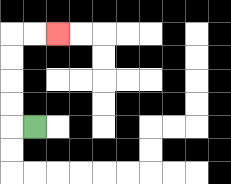{'start': '[1, 5]', 'end': '[2, 1]', 'path_directions': 'L,U,U,U,U,R,R', 'path_coordinates': '[[1, 5], [0, 5], [0, 4], [0, 3], [0, 2], [0, 1], [1, 1], [2, 1]]'}